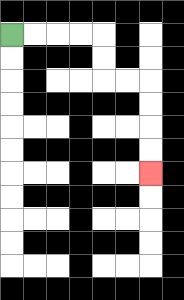{'start': '[0, 1]', 'end': '[6, 7]', 'path_directions': 'R,R,R,R,D,D,R,R,D,D,D,D', 'path_coordinates': '[[0, 1], [1, 1], [2, 1], [3, 1], [4, 1], [4, 2], [4, 3], [5, 3], [6, 3], [6, 4], [6, 5], [6, 6], [6, 7]]'}